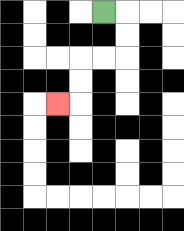{'start': '[4, 0]', 'end': '[2, 4]', 'path_directions': 'R,D,D,L,L,D,D,L', 'path_coordinates': '[[4, 0], [5, 0], [5, 1], [5, 2], [4, 2], [3, 2], [3, 3], [3, 4], [2, 4]]'}